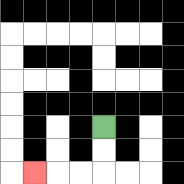{'start': '[4, 5]', 'end': '[1, 7]', 'path_directions': 'D,D,L,L,L', 'path_coordinates': '[[4, 5], [4, 6], [4, 7], [3, 7], [2, 7], [1, 7]]'}